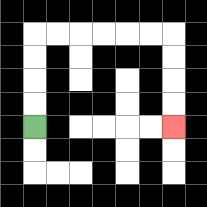{'start': '[1, 5]', 'end': '[7, 5]', 'path_directions': 'U,U,U,U,R,R,R,R,R,R,D,D,D,D', 'path_coordinates': '[[1, 5], [1, 4], [1, 3], [1, 2], [1, 1], [2, 1], [3, 1], [4, 1], [5, 1], [6, 1], [7, 1], [7, 2], [7, 3], [7, 4], [7, 5]]'}